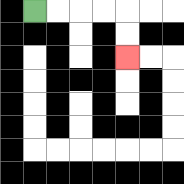{'start': '[1, 0]', 'end': '[5, 2]', 'path_directions': 'R,R,R,R,D,D', 'path_coordinates': '[[1, 0], [2, 0], [3, 0], [4, 0], [5, 0], [5, 1], [5, 2]]'}